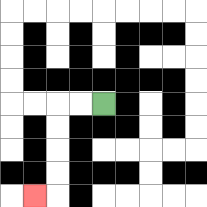{'start': '[4, 4]', 'end': '[1, 8]', 'path_directions': 'L,L,D,D,D,D,L', 'path_coordinates': '[[4, 4], [3, 4], [2, 4], [2, 5], [2, 6], [2, 7], [2, 8], [1, 8]]'}